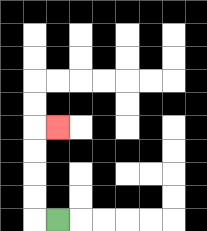{'start': '[2, 9]', 'end': '[2, 5]', 'path_directions': 'L,U,U,U,U,R', 'path_coordinates': '[[2, 9], [1, 9], [1, 8], [1, 7], [1, 6], [1, 5], [2, 5]]'}